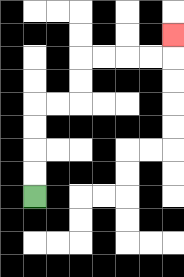{'start': '[1, 8]', 'end': '[7, 1]', 'path_directions': 'U,U,U,U,R,R,U,U,R,R,R,R,U', 'path_coordinates': '[[1, 8], [1, 7], [1, 6], [1, 5], [1, 4], [2, 4], [3, 4], [3, 3], [3, 2], [4, 2], [5, 2], [6, 2], [7, 2], [7, 1]]'}